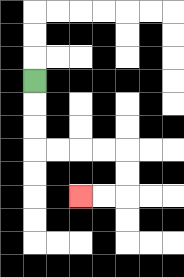{'start': '[1, 3]', 'end': '[3, 8]', 'path_directions': 'D,D,D,R,R,R,R,D,D,L,L', 'path_coordinates': '[[1, 3], [1, 4], [1, 5], [1, 6], [2, 6], [3, 6], [4, 6], [5, 6], [5, 7], [5, 8], [4, 8], [3, 8]]'}